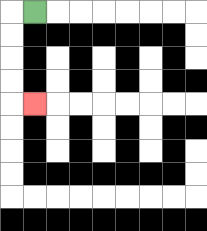{'start': '[1, 0]', 'end': '[1, 4]', 'path_directions': 'L,D,D,D,D,R', 'path_coordinates': '[[1, 0], [0, 0], [0, 1], [0, 2], [0, 3], [0, 4], [1, 4]]'}